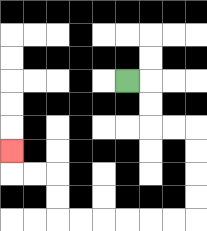{'start': '[5, 3]', 'end': '[0, 6]', 'path_directions': 'R,D,D,R,R,D,D,D,D,L,L,L,L,L,L,U,U,L,L,U', 'path_coordinates': '[[5, 3], [6, 3], [6, 4], [6, 5], [7, 5], [8, 5], [8, 6], [8, 7], [8, 8], [8, 9], [7, 9], [6, 9], [5, 9], [4, 9], [3, 9], [2, 9], [2, 8], [2, 7], [1, 7], [0, 7], [0, 6]]'}